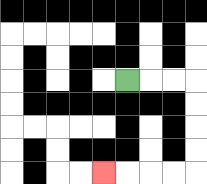{'start': '[5, 3]', 'end': '[4, 7]', 'path_directions': 'R,R,R,D,D,D,D,L,L,L,L', 'path_coordinates': '[[5, 3], [6, 3], [7, 3], [8, 3], [8, 4], [8, 5], [8, 6], [8, 7], [7, 7], [6, 7], [5, 7], [4, 7]]'}